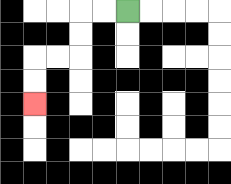{'start': '[5, 0]', 'end': '[1, 4]', 'path_directions': 'L,L,D,D,L,L,D,D', 'path_coordinates': '[[5, 0], [4, 0], [3, 0], [3, 1], [3, 2], [2, 2], [1, 2], [1, 3], [1, 4]]'}